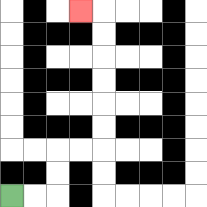{'start': '[0, 8]', 'end': '[3, 0]', 'path_directions': 'R,R,U,U,R,R,U,U,U,U,U,U,L', 'path_coordinates': '[[0, 8], [1, 8], [2, 8], [2, 7], [2, 6], [3, 6], [4, 6], [4, 5], [4, 4], [4, 3], [4, 2], [4, 1], [4, 0], [3, 0]]'}